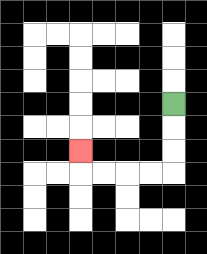{'start': '[7, 4]', 'end': '[3, 6]', 'path_directions': 'D,D,D,L,L,L,L,U', 'path_coordinates': '[[7, 4], [7, 5], [7, 6], [7, 7], [6, 7], [5, 7], [4, 7], [3, 7], [3, 6]]'}